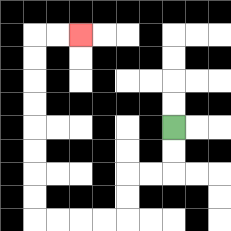{'start': '[7, 5]', 'end': '[3, 1]', 'path_directions': 'D,D,L,L,D,D,L,L,L,L,U,U,U,U,U,U,U,U,R,R', 'path_coordinates': '[[7, 5], [7, 6], [7, 7], [6, 7], [5, 7], [5, 8], [5, 9], [4, 9], [3, 9], [2, 9], [1, 9], [1, 8], [1, 7], [1, 6], [1, 5], [1, 4], [1, 3], [1, 2], [1, 1], [2, 1], [3, 1]]'}